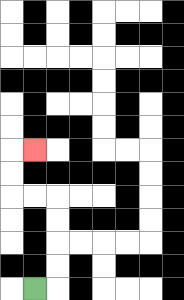{'start': '[1, 12]', 'end': '[1, 6]', 'path_directions': 'R,U,U,U,U,L,L,U,U,R', 'path_coordinates': '[[1, 12], [2, 12], [2, 11], [2, 10], [2, 9], [2, 8], [1, 8], [0, 8], [0, 7], [0, 6], [1, 6]]'}